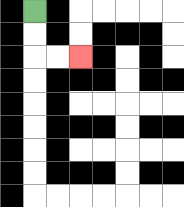{'start': '[1, 0]', 'end': '[3, 2]', 'path_directions': 'D,D,R,R', 'path_coordinates': '[[1, 0], [1, 1], [1, 2], [2, 2], [3, 2]]'}